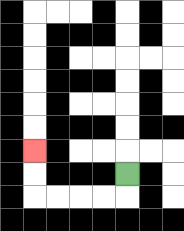{'start': '[5, 7]', 'end': '[1, 6]', 'path_directions': 'D,L,L,L,L,U,U', 'path_coordinates': '[[5, 7], [5, 8], [4, 8], [3, 8], [2, 8], [1, 8], [1, 7], [1, 6]]'}